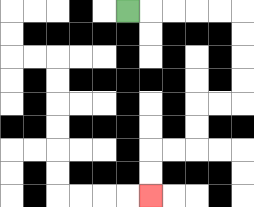{'start': '[5, 0]', 'end': '[6, 8]', 'path_directions': 'R,R,R,R,R,D,D,D,D,L,L,D,D,L,L,D,D', 'path_coordinates': '[[5, 0], [6, 0], [7, 0], [8, 0], [9, 0], [10, 0], [10, 1], [10, 2], [10, 3], [10, 4], [9, 4], [8, 4], [8, 5], [8, 6], [7, 6], [6, 6], [6, 7], [6, 8]]'}